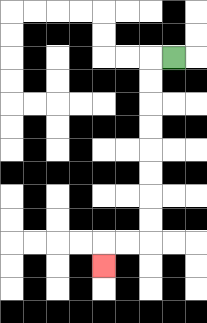{'start': '[7, 2]', 'end': '[4, 11]', 'path_directions': 'L,D,D,D,D,D,D,D,D,L,L,D', 'path_coordinates': '[[7, 2], [6, 2], [6, 3], [6, 4], [6, 5], [6, 6], [6, 7], [6, 8], [6, 9], [6, 10], [5, 10], [4, 10], [4, 11]]'}